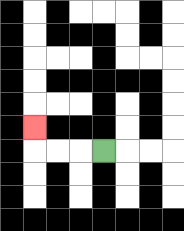{'start': '[4, 6]', 'end': '[1, 5]', 'path_directions': 'L,L,L,U', 'path_coordinates': '[[4, 6], [3, 6], [2, 6], [1, 6], [1, 5]]'}